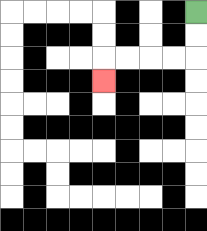{'start': '[8, 0]', 'end': '[4, 3]', 'path_directions': 'D,D,L,L,L,L,D', 'path_coordinates': '[[8, 0], [8, 1], [8, 2], [7, 2], [6, 2], [5, 2], [4, 2], [4, 3]]'}